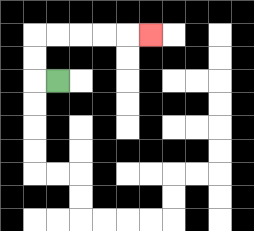{'start': '[2, 3]', 'end': '[6, 1]', 'path_directions': 'L,U,U,R,R,R,R,R', 'path_coordinates': '[[2, 3], [1, 3], [1, 2], [1, 1], [2, 1], [3, 1], [4, 1], [5, 1], [6, 1]]'}